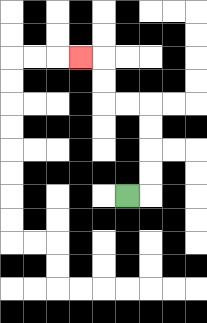{'start': '[5, 8]', 'end': '[3, 2]', 'path_directions': 'R,U,U,U,U,L,L,U,U,L', 'path_coordinates': '[[5, 8], [6, 8], [6, 7], [6, 6], [6, 5], [6, 4], [5, 4], [4, 4], [4, 3], [4, 2], [3, 2]]'}